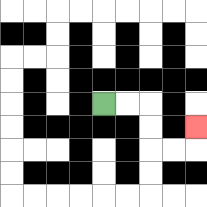{'start': '[4, 4]', 'end': '[8, 5]', 'path_directions': 'R,R,D,D,R,R,U', 'path_coordinates': '[[4, 4], [5, 4], [6, 4], [6, 5], [6, 6], [7, 6], [8, 6], [8, 5]]'}